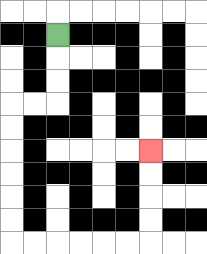{'start': '[2, 1]', 'end': '[6, 6]', 'path_directions': 'D,D,D,L,L,D,D,D,D,D,D,R,R,R,R,R,R,U,U,U,U', 'path_coordinates': '[[2, 1], [2, 2], [2, 3], [2, 4], [1, 4], [0, 4], [0, 5], [0, 6], [0, 7], [0, 8], [0, 9], [0, 10], [1, 10], [2, 10], [3, 10], [4, 10], [5, 10], [6, 10], [6, 9], [6, 8], [6, 7], [6, 6]]'}